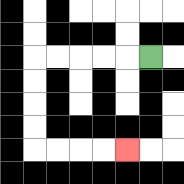{'start': '[6, 2]', 'end': '[5, 6]', 'path_directions': 'L,L,L,L,L,D,D,D,D,R,R,R,R', 'path_coordinates': '[[6, 2], [5, 2], [4, 2], [3, 2], [2, 2], [1, 2], [1, 3], [1, 4], [1, 5], [1, 6], [2, 6], [3, 6], [4, 6], [5, 6]]'}